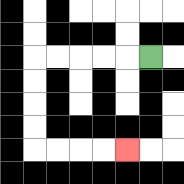{'start': '[6, 2]', 'end': '[5, 6]', 'path_directions': 'L,L,L,L,L,D,D,D,D,R,R,R,R', 'path_coordinates': '[[6, 2], [5, 2], [4, 2], [3, 2], [2, 2], [1, 2], [1, 3], [1, 4], [1, 5], [1, 6], [2, 6], [3, 6], [4, 6], [5, 6]]'}